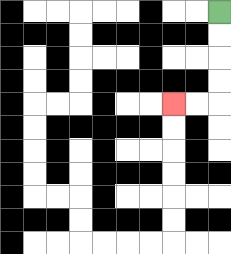{'start': '[9, 0]', 'end': '[7, 4]', 'path_directions': 'D,D,D,D,L,L', 'path_coordinates': '[[9, 0], [9, 1], [9, 2], [9, 3], [9, 4], [8, 4], [7, 4]]'}